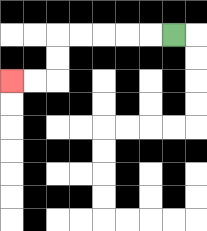{'start': '[7, 1]', 'end': '[0, 3]', 'path_directions': 'L,L,L,L,L,D,D,L,L', 'path_coordinates': '[[7, 1], [6, 1], [5, 1], [4, 1], [3, 1], [2, 1], [2, 2], [2, 3], [1, 3], [0, 3]]'}